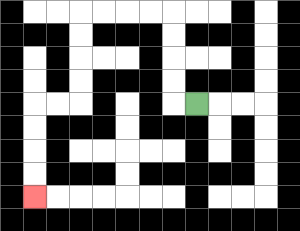{'start': '[8, 4]', 'end': '[1, 8]', 'path_directions': 'L,U,U,U,U,L,L,L,L,D,D,D,D,L,L,D,D,D,D', 'path_coordinates': '[[8, 4], [7, 4], [7, 3], [7, 2], [7, 1], [7, 0], [6, 0], [5, 0], [4, 0], [3, 0], [3, 1], [3, 2], [3, 3], [3, 4], [2, 4], [1, 4], [1, 5], [1, 6], [1, 7], [1, 8]]'}